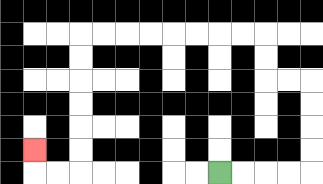{'start': '[9, 7]', 'end': '[1, 6]', 'path_directions': 'R,R,R,R,U,U,U,U,L,L,U,U,L,L,L,L,L,L,L,L,D,D,D,D,D,D,L,L,U', 'path_coordinates': '[[9, 7], [10, 7], [11, 7], [12, 7], [13, 7], [13, 6], [13, 5], [13, 4], [13, 3], [12, 3], [11, 3], [11, 2], [11, 1], [10, 1], [9, 1], [8, 1], [7, 1], [6, 1], [5, 1], [4, 1], [3, 1], [3, 2], [3, 3], [3, 4], [3, 5], [3, 6], [3, 7], [2, 7], [1, 7], [1, 6]]'}